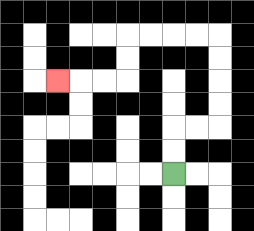{'start': '[7, 7]', 'end': '[2, 3]', 'path_directions': 'U,U,R,R,U,U,U,U,L,L,L,L,D,D,L,L,L', 'path_coordinates': '[[7, 7], [7, 6], [7, 5], [8, 5], [9, 5], [9, 4], [9, 3], [9, 2], [9, 1], [8, 1], [7, 1], [6, 1], [5, 1], [5, 2], [5, 3], [4, 3], [3, 3], [2, 3]]'}